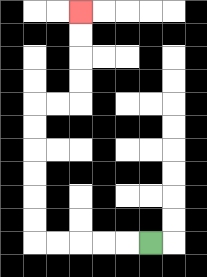{'start': '[6, 10]', 'end': '[3, 0]', 'path_directions': 'L,L,L,L,L,U,U,U,U,U,U,R,R,U,U,U,U', 'path_coordinates': '[[6, 10], [5, 10], [4, 10], [3, 10], [2, 10], [1, 10], [1, 9], [1, 8], [1, 7], [1, 6], [1, 5], [1, 4], [2, 4], [3, 4], [3, 3], [3, 2], [3, 1], [3, 0]]'}